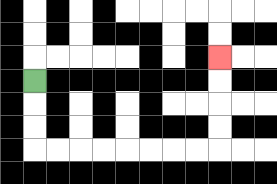{'start': '[1, 3]', 'end': '[9, 2]', 'path_directions': 'D,D,D,R,R,R,R,R,R,R,R,U,U,U,U', 'path_coordinates': '[[1, 3], [1, 4], [1, 5], [1, 6], [2, 6], [3, 6], [4, 6], [5, 6], [6, 6], [7, 6], [8, 6], [9, 6], [9, 5], [9, 4], [9, 3], [9, 2]]'}